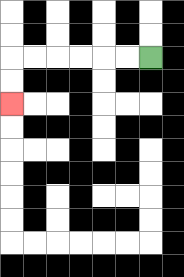{'start': '[6, 2]', 'end': '[0, 4]', 'path_directions': 'L,L,L,L,L,L,D,D', 'path_coordinates': '[[6, 2], [5, 2], [4, 2], [3, 2], [2, 2], [1, 2], [0, 2], [0, 3], [0, 4]]'}